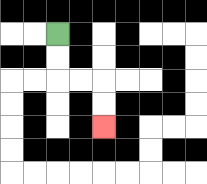{'start': '[2, 1]', 'end': '[4, 5]', 'path_directions': 'D,D,R,R,D,D', 'path_coordinates': '[[2, 1], [2, 2], [2, 3], [3, 3], [4, 3], [4, 4], [4, 5]]'}